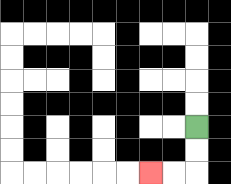{'start': '[8, 5]', 'end': '[6, 7]', 'path_directions': 'D,D,L,L', 'path_coordinates': '[[8, 5], [8, 6], [8, 7], [7, 7], [6, 7]]'}